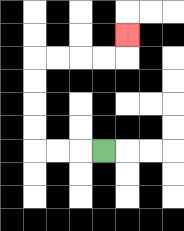{'start': '[4, 6]', 'end': '[5, 1]', 'path_directions': 'L,L,L,U,U,U,U,R,R,R,R,U', 'path_coordinates': '[[4, 6], [3, 6], [2, 6], [1, 6], [1, 5], [1, 4], [1, 3], [1, 2], [2, 2], [3, 2], [4, 2], [5, 2], [5, 1]]'}